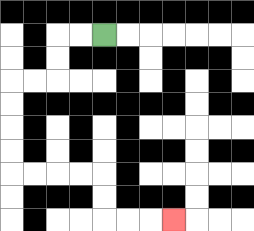{'start': '[4, 1]', 'end': '[7, 9]', 'path_directions': 'L,L,D,D,L,L,D,D,D,D,R,R,R,R,D,D,R,R,R', 'path_coordinates': '[[4, 1], [3, 1], [2, 1], [2, 2], [2, 3], [1, 3], [0, 3], [0, 4], [0, 5], [0, 6], [0, 7], [1, 7], [2, 7], [3, 7], [4, 7], [4, 8], [4, 9], [5, 9], [6, 9], [7, 9]]'}